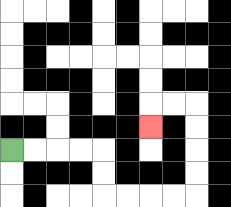{'start': '[0, 6]', 'end': '[6, 5]', 'path_directions': 'R,R,R,R,D,D,R,R,R,R,U,U,U,U,L,L,D', 'path_coordinates': '[[0, 6], [1, 6], [2, 6], [3, 6], [4, 6], [4, 7], [4, 8], [5, 8], [6, 8], [7, 8], [8, 8], [8, 7], [8, 6], [8, 5], [8, 4], [7, 4], [6, 4], [6, 5]]'}